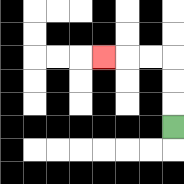{'start': '[7, 5]', 'end': '[4, 2]', 'path_directions': 'U,U,U,L,L,L', 'path_coordinates': '[[7, 5], [7, 4], [7, 3], [7, 2], [6, 2], [5, 2], [4, 2]]'}